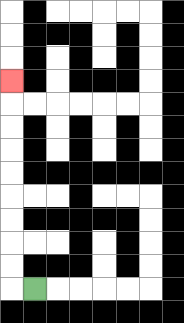{'start': '[1, 12]', 'end': '[0, 3]', 'path_directions': 'L,U,U,U,U,U,U,U,U,U', 'path_coordinates': '[[1, 12], [0, 12], [0, 11], [0, 10], [0, 9], [0, 8], [0, 7], [0, 6], [0, 5], [0, 4], [0, 3]]'}